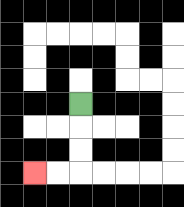{'start': '[3, 4]', 'end': '[1, 7]', 'path_directions': 'D,D,D,L,L', 'path_coordinates': '[[3, 4], [3, 5], [3, 6], [3, 7], [2, 7], [1, 7]]'}